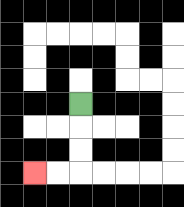{'start': '[3, 4]', 'end': '[1, 7]', 'path_directions': 'D,D,D,L,L', 'path_coordinates': '[[3, 4], [3, 5], [3, 6], [3, 7], [2, 7], [1, 7]]'}